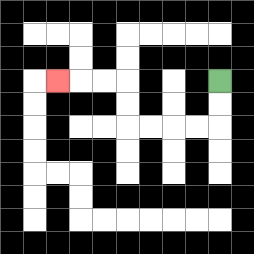{'start': '[9, 3]', 'end': '[2, 3]', 'path_directions': 'D,D,L,L,L,L,U,U,L,L,L', 'path_coordinates': '[[9, 3], [9, 4], [9, 5], [8, 5], [7, 5], [6, 5], [5, 5], [5, 4], [5, 3], [4, 3], [3, 3], [2, 3]]'}